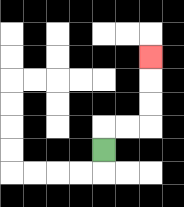{'start': '[4, 6]', 'end': '[6, 2]', 'path_directions': 'U,R,R,U,U,U', 'path_coordinates': '[[4, 6], [4, 5], [5, 5], [6, 5], [6, 4], [6, 3], [6, 2]]'}